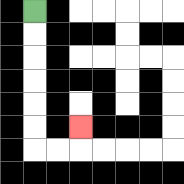{'start': '[1, 0]', 'end': '[3, 5]', 'path_directions': 'D,D,D,D,D,D,R,R,U', 'path_coordinates': '[[1, 0], [1, 1], [1, 2], [1, 3], [1, 4], [1, 5], [1, 6], [2, 6], [3, 6], [3, 5]]'}